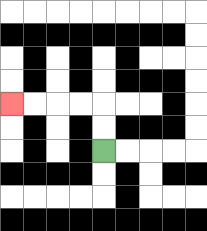{'start': '[4, 6]', 'end': '[0, 4]', 'path_directions': 'U,U,L,L,L,L', 'path_coordinates': '[[4, 6], [4, 5], [4, 4], [3, 4], [2, 4], [1, 4], [0, 4]]'}